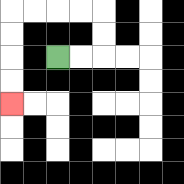{'start': '[2, 2]', 'end': '[0, 4]', 'path_directions': 'R,R,U,U,L,L,L,L,D,D,D,D', 'path_coordinates': '[[2, 2], [3, 2], [4, 2], [4, 1], [4, 0], [3, 0], [2, 0], [1, 0], [0, 0], [0, 1], [0, 2], [0, 3], [0, 4]]'}